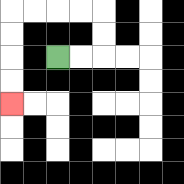{'start': '[2, 2]', 'end': '[0, 4]', 'path_directions': 'R,R,U,U,L,L,L,L,D,D,D,D', 'path_coordinates': '[[2, 2], [3, 2], [4, 2], [4, 1], [4, 0], [3, 0], [2, 0], [1, 0], [0, 0], [0, 1], [0, 2], [0, 3], [0, 4]]'}